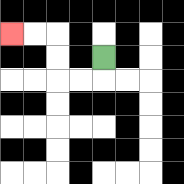{'start': '[4, 2]', 'end': '[0, 1]', 'path_directions': 'D,L,L,U,U,L,L', 'path_coordinates': '[[4, 2], [4, 3], [3, 3], [2, 3], [2, 2], [2, 1], [1, 1], [0, 1]]'}